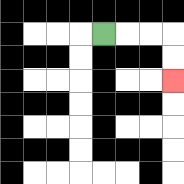{'start': '[4, 1]', 'end': '[7, 3]', 'path_directions': 'R,R,R,D,D', 'path_coordinates': '[[4, 1], [5, 1], [6, 1], [7, 1], [7, 2], [7, 3]]'}